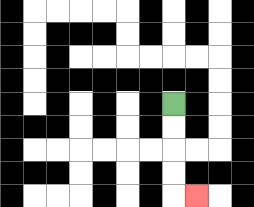{'start': '[7, 4]', 'end': '[8, 8]', 'path_directions': 'D,D,D,D,R', 'path_coordinates': '[[7, 4], [7, 5], [7, 6], [7, 7], [7, 8], [8, 8]]'}